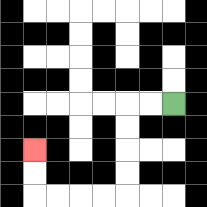{'start': '[7, 4]', 'end': '[1, 6]', 'path_directions': 'L,L,D,D,D,D,L,L,L,L,U,U', 'path_coordinates': '[[7, 4], [6, 4], [5, 4], [5, 5], [5, 6], [5, 7], [5, 8], [4, 8], [3, 8], [2, 8], [1, 8], [1, 7], [1, 6]]'}